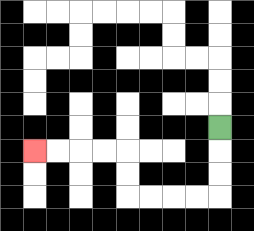{'start': '[9, 5]', 'end': '[1, 6]', 'path_directions': 'D,D,D,L,L,L,L,U,U,L,L,L,L', 'path_coordinates': '[[9, 5], [9, 6], [9, 7], [9, 8], [8, 8], [7, 8], [6, 8], [5, 8], [5, 7], [5, 6], [4, 6], [3, 6], [2, 6], [1, 6]]'}